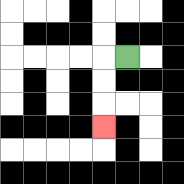{'start': '[5, 2]', 'end': '[4, 5]', 'path_directions': 'L,D,D,D', 'path_coordinates': '[[5, 2], [4, 2], [4, 3], [4, 4], [4, 5]]'}